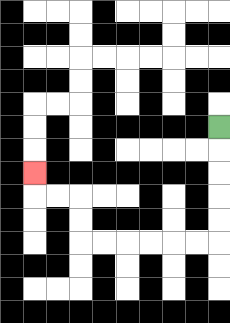{'start': '[9, 5]', 'end': '[1, 7]', 'path_directions': 'D,D,D,D,D,L,L,L,L,L,L,U,U,L,L,U', 'path_coordinates': '[[9, 5], [9, 6], [9, 7], [9, 8], [9, 9], [9, 10], [8, 10], [7, 10], [6, 10], [5, 10], [4, 10], [3, 10], [3, 9], [3, 8], [2, 8], [1, 8], [1, 7]]'}